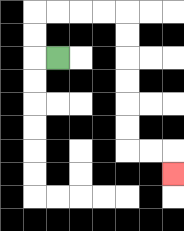{'start': '[2, 2]', 'end': '[7, 7]', 'path_directions': 'L,U,U,R,R,R,R,D,D,D,D,D,D,R,R,D', 'path_coordinates': '[[2, 2], [1, 2], [1, 1], [1, 0], [2, 0], [3, 0], [4, 0], [5, 0], [5, 1], [5, 2], [5, 3], [5, 4], [5, 5], [5, 6], [6, 6], [7, 6], [7, 7]]'}